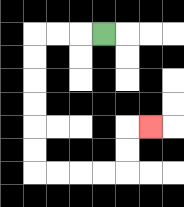{'start': '[4, 1]', 'end': '[6, 5]', 'path_directions': 'L,L,L,D,D,D,D,D,D,R,R,R,R,U,U,R', 'path_coordinates': '[[4, 1], [3, 1], [2, 1], [1, 1], [1, 2], [1, 3], [1, 4], [1, 5], [1, 6], [1, 7], [2, 7], [3, 7], [4, 7], [5, 7], [5, 6], [5, 5], [6, 5]]'}